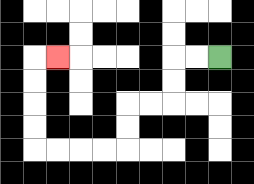{'start': '[9, 2]', 'end': '[2, 2]', 'path_directions': 'L,L,D,D,L,L,D,D,L,L,L,L,U,U,U,U,R', 'path_coordinates': '[[9, 2], [8, 2], [7, 2], [7, 3], [7, 4], [6, 4], [5, 4], [5, 5], [5, 6], [4, 6], [3, 6], [2, 6], [1, 6], [1, 5], [1, 4], [1, 3], [1, 2], [2, 2]]'}